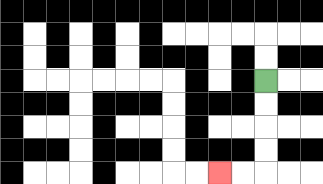{'start': '[11, 3]', 'end': '[9, 7]', 'path_directions': 'D,D,D,D,L,L', 'path_coordinates': '[[11, 3], [11, 4], [11, 5], [11, 6], [11, 7], [10, 7], [9, 7]]'}